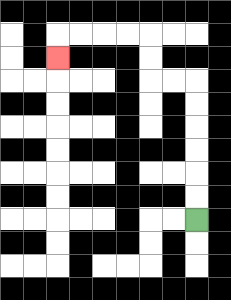{'start': '[8, 9]', 'end': '[2, 2]', 'path_directions': 'U,U,U,U,U,U,L,L,U,U,L,L,L,L,D', 'path_coordinates': '[[8, 9], [8, 8], [8, 7], [8, 6], [8, 5], [8, 4], [8, 3], [7, 3], [6, 3], [6, 2], [6, 1], [5, 1], [4, 1], [3, 1], [2, 1], [2, 2]]'}